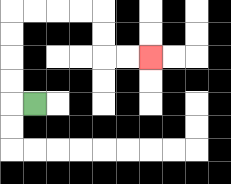{'start': '[1, 4]', 'end': '[6, 2]', 'path_directions': 'L,U,U,U,U,R,R,R,R,D,D,R,R', 'path_coordinates': '[[1, 4], [0, 4], [0, 3], [0, 2], [0, 1], [0, 0], [1, 0], [2, 0], [3, 0], [4, 0], [4, 1], [4, 2], [5, 2], [6, 2]]'}